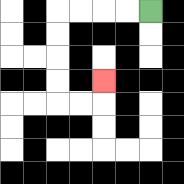{'start': '[6, 0]', 'end': '[4, 3]', 'path_directions': 'L,L,L,L,D,D,D,D,R,R,U', 'path_coordinates': '[[6, 0], [5, 0], [4, 0], [3, 0], [2, 0], [2, 1], [2, 2], [2, 3], [2, 4], [3, 4], [4, 4], [4, 3]]'}